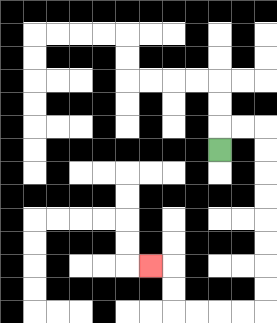{'start': '[9, 6]', 'end': '[6, 11]', 'path_directions': 'U,R,R,D,D,D,D,D,D,D,D,L,L,L,L,U,U,L', 'path_coordinates': '[[9, 6], [9, 5], [10, 5], [11, 5], [11, 6], [11, 7], [11, 8], [11, 9], [11, 10], [11, 11], [11, 12], [11, 13], [10, 13], [9, 13], [8, 13], [7, 13], [7, 12], [7, 11], [6, 11]]'}